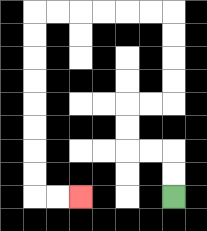{'start': '[7, 8]', 'end': '[3, 8]', 'path_directions': 'U,U,L,L,U,U,R,R,U,U,U,U,L,L,L,L,L,L,D,D,D,D,D,D,D,D,R,R', 'path_coordinates': '[[7, 8], [7, 7], [7, 6], [6, 6], [5, 6], [5, 5], [5, 4], [6, 4], [7, 4], [7, 3], [7, 2], [7, 1], [7, 0], [6, 0], [5, 0], [4, 0], [3, 0], [2, 0], [1, 0], [1, 1], [1, 2], [1, 3], [1, 4], [1, 5], [1, 6], [1, 7], [1, 8], [2, 8], [3, 8]]'}